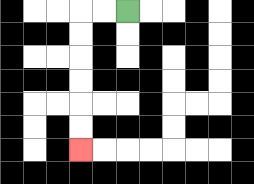{'start': '[5, 0]', 'end': '[3, 6]', 'path_directions': 'L,L,D,D,D,D,D,D', 'path_coordinates': '[[5, 0], [4, 0], [3, 0], [3, 1], [3, 2], [3, 3], [3, 4], [3, 5], [3, 6]]'}